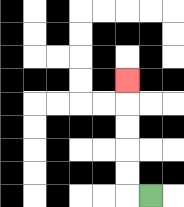{'start': '[6, 8]', 'end': '[5, 3]', 'path_directions': 'L,U,U,U,U,U', 'path_coordinates': '[[6, 8], [5, 8], [5, 7], [5, 6], [5, 5], [5, 4], [5, 3]]'}